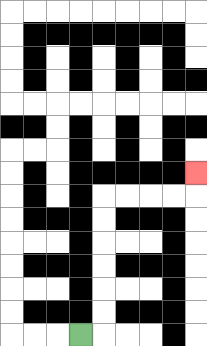{'start': '[3, 14]', 'end': '[8, 7]', 'path_directions': 'R,U,U,U,U,U,U,R,R,R,R,U', 'path_coordinates': '[[3, 14], [4, 14], [4, 13], [4, 12], [4, 11], [4, 10], [4, 9], [4, 8], [5, 8], [6, 8], [7, 8], [8, 8], [8, 7]]'}